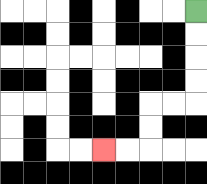{'start': '[8, 0]', 'end': '[4, 6]', 'path_directions': 'D,D,D,D,L,L,D,D,L,L', 'path_coordinates': '[[8, 0], [8, 1], [8, 2], [8, 3], [8, 4], [7, 4], [6, 4], [6, 5], [6, 6], [5, 6], [4, 6]]'}